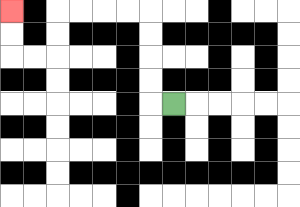{'start': '[7, 4]', 'end': '[0, 0]', 'path_directions': 'L,U,U,U,U,L,L,L,L,D,D,L,L,U,U', 'path_coordinates': '[[7, 4], [6, 4], [6, 3], [6, 2], [6, 1], [6, 0], [5, 0], [4, 0], [3, 0], [2, 0], [2, 1], [2, 2], [1, 2], [0, 2], [0, 1], [0, 0]]'}